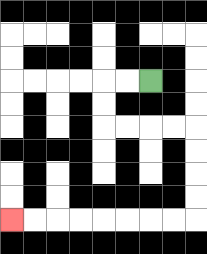{'start': '[6, 3]', 'end': '[0, 9]', 'path_directions': 'L,L,D,D,R,R,R,R,D,D,D,D,L,L,L,L,L,L,L,L', 'path_coordinates': '[[6, 3], [5, 3], [4, 3], [4, 4], [4, 5], [5, 5], [6, 5], [7, 5], [8, 5], [8, 6], [8, 7], [8, 8], [8, 9], [7, 9], [6, 9], [5, 9], [4, 9], [3, 9], [2, 9], [1, 9], [0, 9]]'}